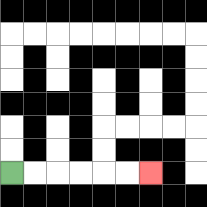{'start': '[0, 7]', 'end': '[6, 7]', 'path_directions': 'R,R,R,R,R,R', 'path_coordinates': '[[0, 7], [1, 7], [2, 7], [3, 7], [4, 7], [5, 7], [6, 7]]'}